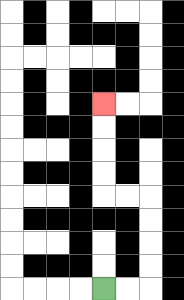{'start': '[4, 12]', 'end': '[4, 4]', 'path_directions': 'R,R,U,U,U,U,L,L,U,U,U,U', 'path_coordinates': '[[4, 12], [5, 12], [6, 12], [6, 11], [6, 10], [6, 9], [6, 8], [5, 8], [4, 8], [4, 7], [4, 6], [4, 5], [4, 4]]'}